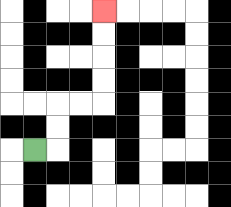{'start': '[1, 6]', 'end': '[4, 0]', 'path_directions': 'R,U,U,R,R,U,U,U,U', 'path_coordinates': '[[1, 6], [2, 6], [2, 5], [2, 4], [3, 4], [4, 4], [4, 3], [4, 2], [4, 1], [4, 0]]'}